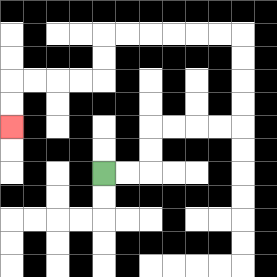{'start': '[4, 7]', 'end': '[0, 5]', 'path_directions': 'R,R,U,U,R,R,R,R,U,U,U,U,L,L,L,L,L,L,D,D,L,L,L,L,D,D', 'path_coordinates': '[[4, 7], [5, 7], [6, 7], [6, 6], [6, 5], [7, 5], [8, 5], [9, 5], [10, 5], [10, 4], [10, 3], [10, 2], [10, 1], [9, 1], [8, 1], [7, 1], [6, 1], [5, 1], [4, 1], [4, 2], [4, 3], [3, 3], [2, 3], [1, 3], [0, 3], [0, 4], [0, 5]]'}